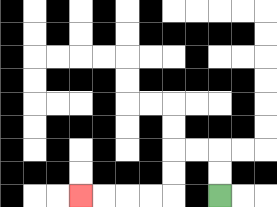{'start': '[9, 8]', 'end': '[3, 8]', 'path_directions': 'U,U,L,L,D,D,L,L,L,L', 'path_coordinates': '[[9, 8], [9, 7], [9, 6], [8, 6], [7, 6], [7, 7], [7, 8], [6, 8], [5, 8], [4, 8], [3, 8]]'}